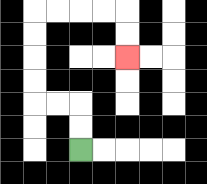{'start': '[3, 6]', 'end': '[5, 2]', 'path_directions': 'U,U,L,L,U,U,U,U,R,R,R,R,D,D', 'path_coordinates': '[[3, 6], [3, 5], [3, 4], [2, 4], [1, 4], [1, 3], [1, 2], [1, 1], [1, 0], [2, 0], [3, 0], [4, 0], [5, 0], [5, 1], [5, 2]]'}